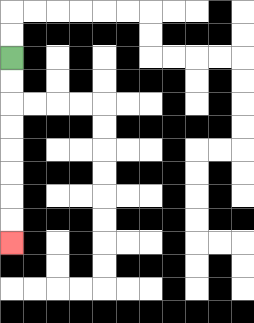{'start': '[0, 2]', 'end': '[0, 10]', 'path_directions': 'D,D,D,D,D,D,D,D', 'path_coordinates': '[[0, 2], [0, 3], [0, 4], [0, 5], [0, 6], [0, 7], [0, 8], [0, 9], [0, 10]]'}